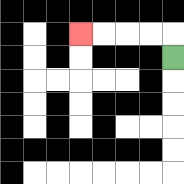{'start': '[7, 2]', 'end': '[3, 1]', 'path_directions': 'U,L,L,L,L', 'path_coordinates': '[[7, 2], [7, 1], [6, 1], [5, 1], [4, 1], [3, 1]]'}